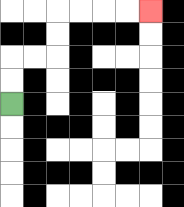{'start': '[0, 4]', 'end': '[6, 0]', 'path_directions': 'U,U,R,R,U,U,R,R,R,R', 'path_coordinates': '[[0, 4], [0, 3], [0, 2], [1, 2], [2, 2], [2, 1], [2, 0], [3, 0], [4, 0], [5, 0], [6, 0]]'}